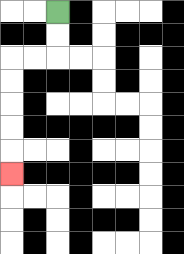{'start': '[2, 0]', 'end': '[0, 7]', 'path_directions': 'D,D,L,L,D,D,D,D,D', 'path_coordinates': '[[2, 0], [2, 1], [2, 2], [1, 2], [0, 2], [0, 3], [0, 4], [0, 5], [0, 6], [0, 7]]'}